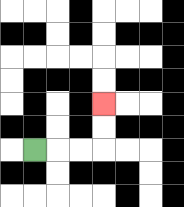{'start': '[1, 6]', 'end': '[4, 4]', 'path_directions': 'R,R,R,U,U', 'path_coordinates': '[[1, 6], [2, 6], [3, 6], [4, 6], [4, 5], [4, 4]]'}